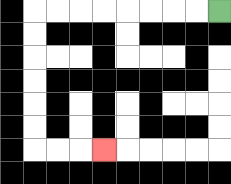{'start': '[9, 0]', 'end': '[4, 6]', 'path_directions': 'L,L,L,L,L,L,L,L,D,D,D,D,D,D,R,R,R', 'path_coordinates': '[[9, 0], [8, 0], [7, 0], [6, 0], [5, 0], [4, 0], [3, 0], [2, 0], [1, 0], [1, 1], [1, 2], [1, 3], [1, 4], [1, 5], [1, 6], [2, 6], [3, 6], [4, 6]]'}